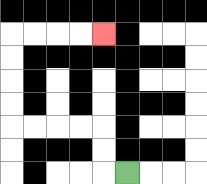{'start': '[5, 7]', 'end': '[4, 1]', 'path_directions': 'L,U,U,L,L,L,L,U,U,U,U,R,R,R,R', 'path_coordinates': '[[5, 7], [4, 7], [4, 6], [4, 5], [3, 5], [2, 5], [1, 5], [0, 5], [0, 4], [0, 3], [0, 2], [0, 1], [1, 1], [2, 1], [3, 1], [4, 1]]'}